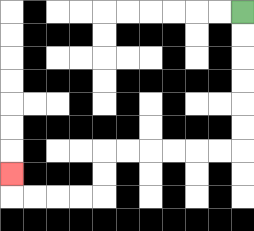{'start': '[10, 0]', 'end': '[0, 7]', 'path_directions': 'D,D,D,D,D,D,L,L,L,L,L,L,D,D,L,L,L,L,U', 'path_coordinates': '[[10, 0], [10, 1], [10, 2], [10, 3], [10, 4], [10, 5], [10, 6], [9, 6], [8, 6], [7, 6], [6, 6], [5, 6], [4, 6], [4, 7], [4, 8], [3, 8], [2, 8], [1, 8], [0, 8], [0, 7]]'}